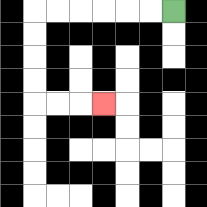{'start': '[7, 0]', 'end': '[4, 4]', 'path_directions': 'L,L,L,L,L,L,D,D,D,D,R,R,R', 'path_coordinates': '[[7, 0], [6, 0], [5, 0], [4, 0], [3, 0], [2, 0], [1, 0], [1, 1], [1, 2], [1, 3], [1, 4], [2, 4], [3, 4], [4, 4]]'}